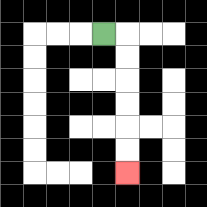{'start': '[4, 1]', 'end': '[5, 7]', 'path_directions': 'R,D,D,D,D,D,D', 'path_coordinates': '[[4, 1], [5, 1], [5, 2], [5, 3], [5, 4], [5, 5], [5, 6], [5, 7]]'}